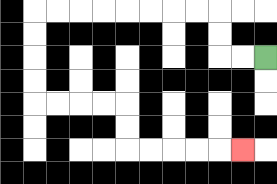{'start': '[11, 2]', 'end': '[10, 6]', 'path_directions': 'L,L,U,U,L,L,L,L,L,L,L,L,D,D,D,D,R,R,R,R,D,D,R,R,R,R,R', 'path_coordinates': '[[11, 2], [10, 2], [9, 2], [9, 1], [9, 0], [8, 0], [7, 0], [6, 0], [5, 0], [4, 0], [3, 0], [2, 0], [1, 0], [1, 1], [1, 2], [1, 3], [1, 4], [2, 4], [3, 4], [4, 4], [5, 4], [5, 5], [5, 6], [6, 6], [7, 6], [8, 6], [9, 6], [10, 6]]'}